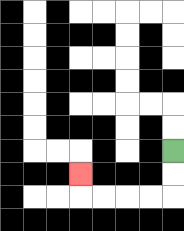{'start': '[7, 6]', 'end': '[3, 7]', 'path_directions': 'D,D,L,L,L,L,U', 'path_coordinates': '[[7, 6], [7, 7], [7, 8], [6, 8], [5, 8], [4, 8], [3, 8], [3, 7]]'}